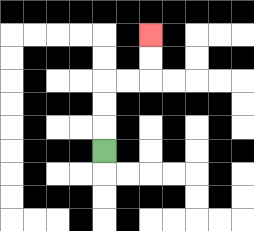{'start': '[4, 6]', 'end': '[6, 1]', 'path_directions': 'U,U,U,R,R,U,U', 'path_coordinates': '[[4, 6], [4, 5], [4, 4], [4, 3], [5, 3], [6, 3], [6, 2], [6, 1]]'}